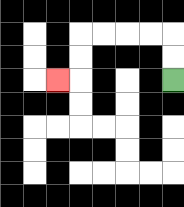{'start': '[7, 3]', 'end': '[2, 3]', 'path_directions': 'U,U,L,L,L,L,D,D,L', 'path_coordinates': '[[7, 3], [7, 2], [7, 1], [6, 1], [5, 1], [4, 1], [3, 1], [3, 2], [3, 3], [2, 3]]'}